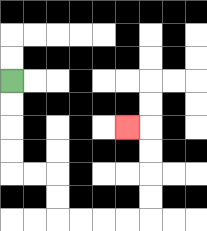{'start': '[0, 3]', 'end': '[5, 5]', 'path_directions': 'D,D,D,D,R,R,D,D,R,R,R,R,U,U,U,U,L', 'path_coordinates': '[[0, 3], [0, 4], [0, 5], [0, 6], [0, 7], [1, 7], [2, 7], [2, 8], [2, 9], [3, 9], [4, 9], [5, 9], [6, 9], [6, 8], [6, 7], [6, 6], [6, 5], [5, 5]]'}